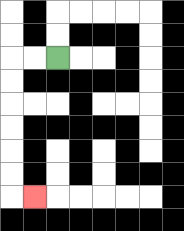{'start': '[2, 2]', 'end': '[1, 8]', 'path_directions': 'L,L,D,D,D,D,D,D,R', 'path_coordinates': '[[2, 2], [1, 2], [0, 2], [0, 3], [0, 4], [0, 5], [0, 6], [0, 7], [0, 8], [1, 8]]'}